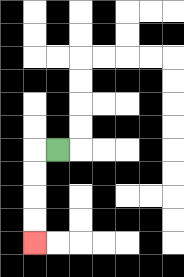{'start': '[2, 6]', 'end': '[1, 10]', 'path_directions': 'L,D,D,D,D', 'path_coordinates': '[[2, 6], [1, 6], [1, 7], [1, 8], [1, 9], [1, 10]]'}